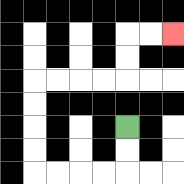{'start': '[5, 5]', 'end': '[7, 1]', 'path_directions': 'D,D,L,L,L,L,U,U,U,U,R,R,R,R,U,U,R,R', 'path_coordinates': '[[5, 5], [5, 6], [5, 7], [4, 7], [3, 7], [2, 7], [1, 7], [1, 6], [1, 5], [1, 4], [1, 3], [2, 3], [3, 3], [4, 3], [5, 3], [5, 2], [5, 1], [6, 1], [7, 1]]'}